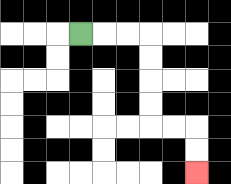{'start': '[3, 1]', 'end': '[8, 7]', 'path_directions': 'R,R,R,D,D,D,D,R,R,D,D', 'path_coordinates': '[[3, 1], [4, 1], [5, 1], [6, 1], [6, 2], [6, 3], [6, 4], [6, 5], [7, 5], [8, 5], [8, 6], [8, 7]]'}